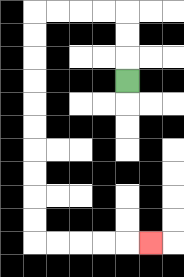{'start': '[5, 3]', 'end': '[6, 10]', 'path_directions': 'U,U,U,L,L,L,L,D,D,D,D,D,D,D,D,D,D,R,R,R,R,R', 'path_coordinates': '[[5, 3], [5, 2], [5, 1], [5, 0], [4, 0], [3, 0], [2, 0], [1, 0], [1, 1], [1, 2], [1, 3], [1, 4], [1, 5], [1, 6], [1, 7], [1, 8], [1, 9], [1, 10], [2, 10], [3, 10], [4, 10], [5, 10], [6, 10]]'}